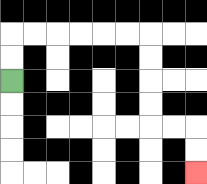{'start': '[0, 3]', 'end': '[8, 7]', 'path_directions': 'U,U,R,R,R,R,R,R,D,D,D,D,R,R,D,D', 'path_coordinates': '[[0, 3], [0, 2], [0, 1], [1, 1], [2, 1], [3, 1], [4, 1], [5, 1], [6, 1], [6, 2], [6, 3], [6, 4], [6, 5], [7, 5], [8, 5], [8, 6], [8, 7]]'}